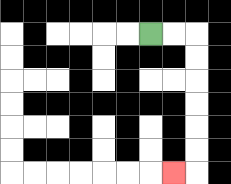{'start': '[6, 1]', 'end': '[7, 7]', 'path_directions': 'R,R,D,D,D,D,D,D,L', 'path_coordinates': '[[6, 1], [7, 1], [8, 1], [8, 2], [8, 3], [8, 4], [8, 5], [8, 6], [8, 7], [7, 7]]'}